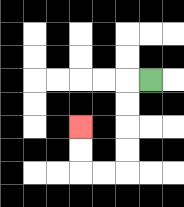{'start': '[6, 3]', 'end': '[3, 5]', 'path_directions': 'L,D,D,D,D,L,L,U,U', 'path_coordinates': '[[6, 3], [5, 3], [5, 4], [5, 5], [5, 6], [5, 7], [4, 7], [3, 7], [3, 6], [3, 5]]'}